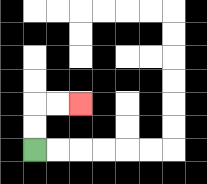{'start': '[1, 6]', 'end': '[3, 4]', 'path_directions': 'U,U,R,R', 'path_coordinates': '[[1, 6], [1, 5], [1, 4], [2, 4], [3, 4]]'}